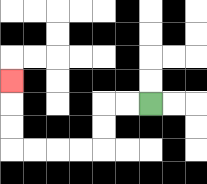{'start': '[6, 4]', 'end': '[0, 3]', 'path_directions': 'L,L,D,D,L,L,L,L,U,U,U', 'path_coordinates': '[[6, 4], [5, 4], [4, 4], [4, 5], [4, 6], [3, 6], [2, 6], [1, 6], [0, 6], [0, 5], [0, 4], [0, 3]]'}